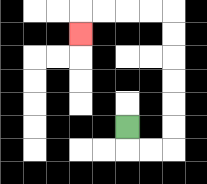{'start': '[5, 5]', 'end': '[3, 1]', 'path_directions': 'D,R,R,U,U,U,U,U,U,L,L,L,L,D', 'path_coordinates': '[[5, 5], [5, 6], [6, 6], [7, 6], [7, 5], [7, 4], [7, 3], [7, 2], [7, 1], [7, 0], [6, 0], [5, 0], [4, 0], [3, 0], [3, 1]]'}